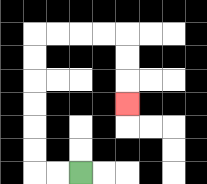{'start': '[3, 7]', 'end': '[5, 4]', 'path_directions': 'L,L,U,U,U,U,U,U,R,R,R,R,D,D,D', 'path_coordinates': '[[3, 7], [2, 7], [1, 7], [1, 6], [1, 5], [1, 4], [1, 3], [1, 2], [1, 1], [2, 1], [3, 1], [4, 1], [5, 1], [5, 2], [5, 3], [5, 4]]'}